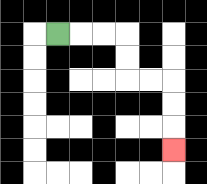{'start': '[2, 1]', 'end': '[7, 6]', 'path_directions': 'R,R,R,D,D,R,R,D,D,D', 'path_coordinates': '[[2, 1], [3, 1], [4, 1], [5, 1], [5, 2], [5, 3], [6, 3], [7, 3], [7, 4], [7, 5], [7, 6]]'}